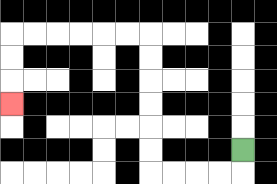{'start': '[10, 6]', 'end': '[0, 4]', 'path_directions': 'D,L,L,L,L,U,U,U,U,U,U,L,L,L,L,L,L,D,D,D', 'path_coordinates': '[[10, 6], [10, 7], [9, 7], [8, 7], [7, 7], [6, 7], [6, 6], [6, 5], [6, 4], [6, 3], [6, 2], [6, 1], [5, 1], [4, 1], [3, 1], [2, 1], [1, 1], [0, 1], [0, 2], [0, 3], [0, 4]]'}